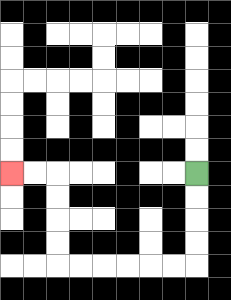{'start': '[8, 7]', 'end': '[0, 7]', 'path_directions': 'D,D,D,D,L,L,L,L,L,L,U,U,U,U,L,L', 'path_coordinates': '[[8, 7], [8, 8], [8, 9], [8, 10], [8, 11], [7, 11], [6, 11], [5, 11], [4, 11], [3, 11], [2, 11], [2, 10], [2, 9], [2, 8], [2, 7], [1, 7], [0, 7]]'}